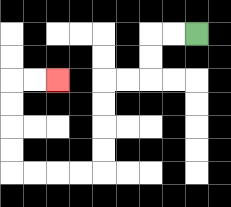{'start': '[8, 1]', 'end': '[2, 3]', 'path_directions': 'L,L,D,D,L,L,D,D,D,D,L,L,L,L,U,U,U,U,R,R', 'path_coordinates': '[[8, 1], [7, 1], [6, 1], [6, 2], [6, 3], [5, 3], [4, 3], [4, 4], [4, 5], [4, 6], [4, 7], [3, 7], [2, 7], [1, 7], [0, 7], [0, 6], [0, 5], [0, 4], [0, 3], [1, 3], [2, 3]]'}